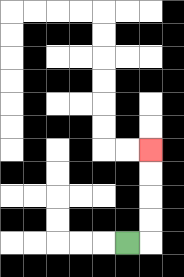{'start': '[5, 10]', 'end': '[6, 6]', 'path_directions': 'R,U,U,U,U', 'path_coordinates': '[[5, 10], [6, 10], [6, 9], [6, 8], [6, 7], [6, 6]]'}